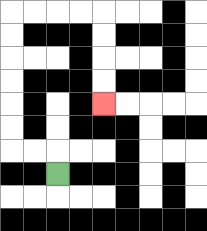{'start': '[2, 7]', 'end': '[4, 4]', 'path_directions': 'U,L,L,U,U,U,U,U,U,R,R,R,R,D,D,D,D', 'path_coordinates': '[[2, 7], [2, 6], [1, 6], [0, 6], [0, 5], [0, 4], [0, 3], [0, 2], [0, 1], [0, 0], [1, 0], [2, 0], [3, 0], [4, 0], [4, 1], [4, 2], [4, 3], [4, 4]]'}